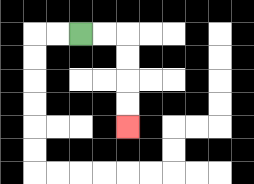{'start': '[3, 1]', 'end': '[5, 5]', 'path_directions': 'R,R,D,D,D,D', 'path_coordinates': '[[3, 1], [4, 1], [5, 1], [5, 2], [5, 3], [5, 4], [5, 5]]'}